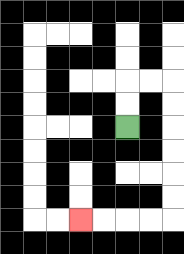{'start': '[5, 5]', 'end': '[3, 9]', 'path_directions': 'U,U,R,R,D,D,D,D,D,D,L,L,L,L', 'path_coordinates': '[[5, 5], [5, 4], [5, 3], [6, 3], [7, 3], [7, 4], [7, 5], [7, 6], [7, 7], [7, 8], [7, 9], [6, 9], [5, 9], [4, 9], [3, 9]]'}